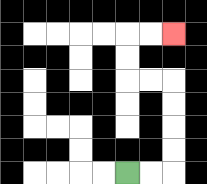{'start': '[5, 7]', 'end': '[7, 1]', 'path_directions': 'R,R,U,U,U,U,L,L,U,U,R,R', 'path_coordinates': '[[5, 7], [6, 7], [7, 7], [7, 6], [7, 5], [7, 4], [7, 3], [6, 3], [5, 3], [5, 2], [5, 1], [6, 1], [7, 1]]'}